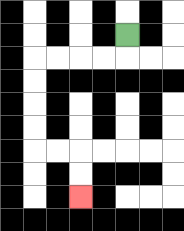{'start': '[5, 1]', 'end': '[3, 8]', 'path_directions': 'D,L,L,L,L,D,D,D,D,R,R,D,D', 'path_coordinates': '[[5, 1], [5, 2], [4, 2], [3, 2], [2, 2], [1, 2], [1, 3], [1, 4], [1, 5], [1, 6], [2, 6], [3, 6], [3, 7], [3, 8]]'}